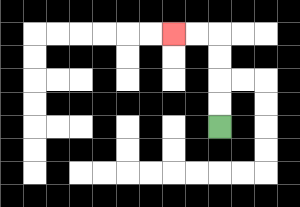{'start': '[9, 5]', 'end': '[7, 1]', 'path_directions': 'U,U,U,U,L,L', 'path_coordinates': '[[9, 5], [9, 4], [9, 3], [9, 2], [9, 1], [8, 1], [7, 1]]'}